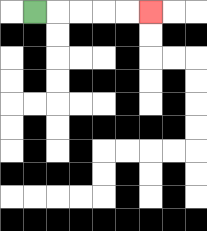{'start': '[1, 0]', 'end': '[6, 0]', 'path_directions': 'R,R,R,R,R', 'path_coordinates': '[[1, 0], [2, 0], [3, 0], [4, 0], [5, 0], [6, 0]]'}